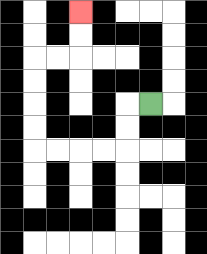{'start': '[6, 4]', 'end': '[3, 0]', 'path_directions': 'L,D,D,L,L,L,L,U,U,U,U,R,R,U,U', 'path_coordinates': '[[6, 4], [5, 4], [5, 5], [5, 6], [4, 6], [3, 6], [2, 6], [1, 6], [1, 5], [1, 4], [1, 3], [1, 2], [2, 2], [3, 2], [3, 1], [3, 0]]'}